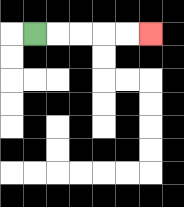{'start': '[1, 1]', 'end': '[6, 1]', 'path_directions': 'R,R,R,R,R', 'path_coordinates': '[[1, 1], [2, 1], [3, 1], [4, 1], [5, 1], [6, 1]]'}